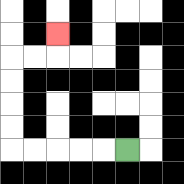{'start': '[5, 6]', 'end': '[2, 1]', 'path_directions': 'L,L,L,L,L,U,U,U,U,R,R,U', 'path_coordinates': '[[5, 6], [4, 6], [3, 6], [2, 6], [1, 6], [0, 6], [0, 5], [0, 4], [0, 3], [0, 2], [1, 2], [2, 2], [2, 1]]'}